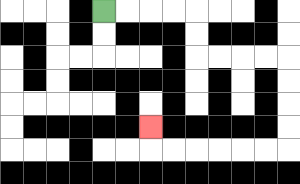{'start': '[4, 0]', 'end': '[6, 5]', 'path_directions': 'R,R,R,R,D,D,R,R,R,R,D,D,D,D,L,L,L,L,L,L,U', 'path_coordinates': '[[4, 0], [5, 0], [6, 0], [7, 0], [8, 0], [8, 1], [8, 2], [9, 2], [10, 2], [11, 2], [12, 2], [12, 3], [12, 4], [12, 5], [12, 6], [11, 6], [10, 6], [9, 6], [8, 6], [7, 6], [6, 6], [6, 5]]'}